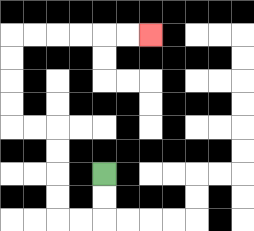{'start': '[4, 7]', 'end': '[6, 1]', 'path_directions': 'D,D,L,L,U,U,U,U,L,L,U,U,U,U,R,R,R,R,R,R', 'path_coordinates': '[[4, 7], [4, 8], [4, 9], [3, 9], [2, 9], [2, 8], [2, 7], [2, 6], [2, 5], [1, 5], [0, 5], [0, 4], [0, 3], [0, 2], [0, 1], [1, 1], [2, 1], [3, 1], [4, 1], [5, 1], [6, 1]]'}